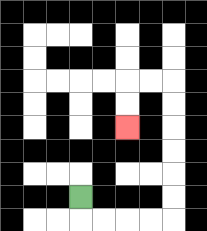{'start': '[3, 8]', 'end': '[5, 5]', 'path_directions': 'D,R,R,R,R,U,U,U,U,U,U,L,L,D,D', 'path_coordinates': '[[3, 8], [3, 9], [4, 9], [5, 9], [6, 9], [7, 9], [7, 8], [7, 7], [7, 6], [7, 5], [7, 4], [7, 3], [6, 3], [5, 3], [5, 4], [5, 5]]'}